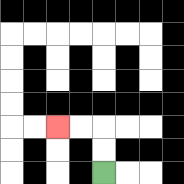{'start': '[4, 7]', 'end': '[2, 5]', 'path_directions': 'U,U,L,L', 'path_coordinates': '[[4, 7], [4, 6], [4, 5], [3, 5], [2, 5]]'}